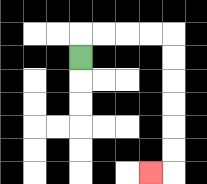{'start': '[3, 2]', 'end': '[6, 7]', 'path_directions': 'U,R,R,R,R,D,D,D,D,D,D,L', 'path_coordinates': '[[3, 2], [3, 1], [4, 1], [5, 1], [6, 1], [7, 1], [7, 2], [7, 3], [7, 4], [7, 5], [7, 6], [7, 7], [6, 7]]'}